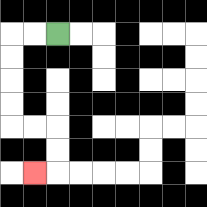{'start': '[2, 1]', 'end': '[1, 7]', 'path_directions': 'L,L,D,D,D,D,R,R,D,D,L', 'path_coordinates': '[[2, 1], [1, 1], [0, 1], [0, 2], [0, 3], [0, 4], [0, 5], [1, 5], [2, 5], [2, 6], [2, 7], [1, 7]]'}